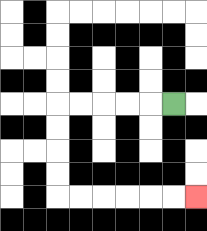{'start': '[7, 4]', 'end': '[8, 8]', 'path_directions': 'L,L,L,L,L,D,D,D,D,R,R,R,R,R,R', 'path_coordinates': '[[7, 4], [6, 4], [5, 4], [4, 4], [3, 4], [2, 4], [2, 5], [2, 6], [2, 7], [2, 8], [3, 8], [4, 8], [5, 8], [6, 8], [7, 8], [8, 8]]'}